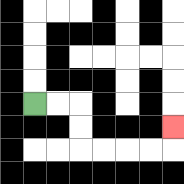{'start': '[1, 4]', 'end': '[7, 5]', 'path_directions': 'R,R,D,D,R,R,R,R,U', 'path_coordinates': '[[1, 4], [2, 4], [3, 4], [3, 5], [3, 6], [4, 6], [5, 6], [6, 6], [7, 6], [7, 5]]'}